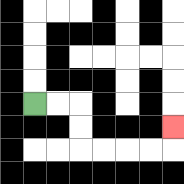{'start': '[1, 4]', 'end': '[7, 5]', 'path_directions': 'R,R,D,D,R,R,R,R,U', 'path_coordinates': '[[1, 4], [2, 4], [3, 4], [3, 5], [3, 6], [4, 6], [5, 6], [6, 6], [7, 6], [7, 5]]'}